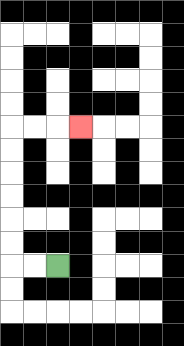{'start': '[2, 11]', 'end': '[3, 5]', 'path_directions': 'L,L,U,U,U,U,U,U,R,R,R', 'path_coordinates': '[[2, 11], [1, 11], [0, 11], [0, 10], [0, 9], [0, 8], [0, 7], [0, 6], [0, 5], [1, 5], [2, 5], [3, 5]]'}